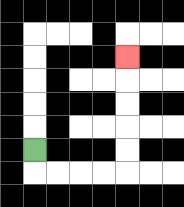{'start': '[1, 6]', 'end': '[5, 2]', 'path_directions': 'D,R,R,R,R,U,U,U,U,U', 'path_coordinates': '[[1, 6], [1, 7], [2, 7], [3, 7], [4, 7], [5, 7], [5, 6], [5, 5], [5, 4], [5, 3], [5, 2]]'}